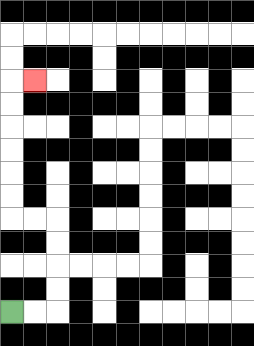{'start': '[0, 13]', 'end': '[1, 3]', 'path_directions': 'R,R,U,U,U,U,L,L,U,U,U,U,U,U,R', 'path_coordinates': '[[0, 13], [1, 13], [2, 13], [2, 12], [2, 11], [2, 10], [2, 9], [1, 9], [0, 9], [0, 8], [0, 7], [0, 6], [0, 5], [0, 4], [0, 3], [1, 3]]'}